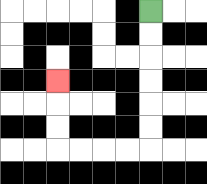{'start': '[6, 0]', 'end': '[2, 3]', 'path_directions': 'D,D,D,D,D,D,L,L,L,L,U,U,U', 'path_coordinates': '[[6, 0], [6, 1], [6, 2], [6, 3], [6, 4], [6, 5], [6, 6], [5, 6], [4, 6], [3, 6], [2, 6], [2, 5], [2, 4], [2, 3]]'}